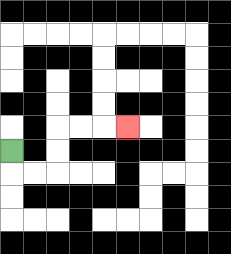{'start': '[0, 6]', 'end': '[5, 5]', 'path_directions': 'D,R,R,U,U,R,R,R', 'path_coordinates': '[[0, 6], [0, 7], [1, 7], [2, 7], [2, 6], [2, 5], [3, 5], [4, 5], [5, 5]]'}